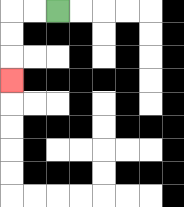{'start': '[2, 0]', 'end': '[0, 3]', 'path_directions': 'L,L,D,D,D', 'path_coordinates': '[[2, 0], [1, 0], [0, 0], [0, 1], [0, 2], [0, 3]]'}